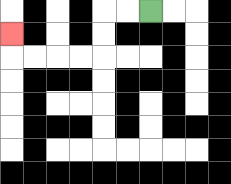{'start': '[6, 0]', 'end': '[0, 1]', 'path_directions': 'L,L,D,D,L,L,L,L,U', 'path_coordinates': '[[6, 0], [5, 0], [4, 0], [4, 1], [4, 2], [3, 2], [2, 2], [1, 2], [0, 2], [0, 1]]'}